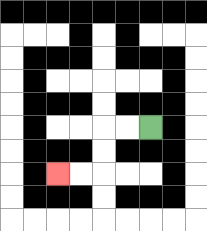{'start': '[6, 5]', 'end': '[2, 7]', 'path_directions': 'L,L,D,D,L,L', 'path_coordinates': '[[6, 5], [5, 5], [4, 5], [4, 6], [4, 7], [3, 7], [2, 7]]'}